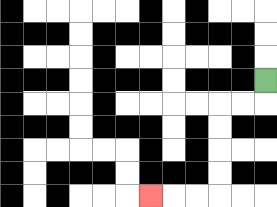{'start': '[11, 3]', 'end': '[6, 8]', 'path_directions': 'D,L,L,D,D,D,D,L,L,L', 'path_coordinates': '[[11, 3], [11, 4], [10, 4], [9, 4], [9, 5], [9, 6], [9, 7], [9, 8], [8, 8], [7, 8], [6, 8]]'}